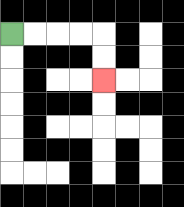{'start': '[0, 1]', 'end': '[4, 3]', 'path_directions': 'R,R,R,R,D,D', 'path_coordinates': '[[0, 1], [1, 1], [2, 1], [3, 1], [4, 1], [4, 2], [4, 3]]'}